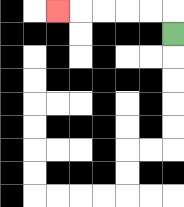{'start': '[7, 1]', 'end': '[2, 0]', 'path_directions': 'U,L,L,L,L,L', 'path_coordinates': '[[7, 1], [7, 0], [6, 0], [5, 0], [4, 0], [3, 0], [2, 0]]'}